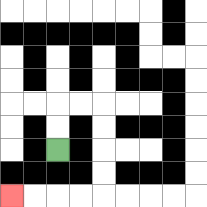{'start': '[2, 6]', 'end': '[0, 8]', 'path_directions': 'U,U,R,R,D,D,D,D,L,L,L,L', 'path_coordinates': '[[2, 6], [2, 5], [2, 4], [3, 4], [4, 4], [4, 5], [4, 6], [4, 7], [4, 8], [3, 8], [2, 8], [1, 8], [0, 8]]'}